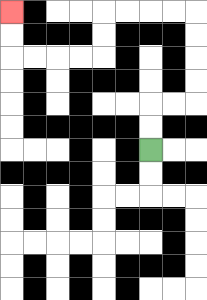{'start': '[6, 6]', 'end': '[0, 0]', 'path_directions': 'U,U,R,R,U,U,U,U,L,L,L,L,D,D,L,L,L,L,U,U', 'path_coordinates': '[[6, 6], [6, 5], [6, 4], [7, 4], [8, 4], [8, 3], [8, 2], [8, 1], [8, 0], [7, 0], [6, 0], [5, 0], [4, 0], [4, 1], [4, 2], [3, 2], [2, 2], [1, 2], [0, 2], [0, 1], [0, 0]]'}